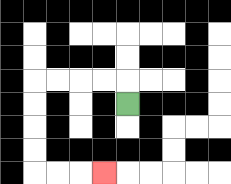{'start': '[5, 4]', 'end': '[4, 7]', 'path_directions': 'U,L,L,L,L,D,D,D,D,R,R,R', 'path_coordinates': '[[5, 4], [5, 3], [4, 3], [3, 3], [2, 3], [1, 3], [1, 4], [1, 5], [1, 6], [1, 7], [2, 7], [3, 7], [4, 7]]'}